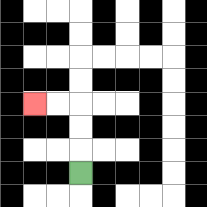{'start': '[3, 7]', 'end': '[1, 4]', 'path_directions': 'U,U,U,L,L', 'path_coordinates': '[[3, 7], [3, 6], [3, 5], [3, 4], [2, 4], [1, 4]]'}